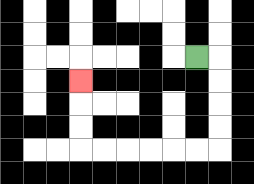{'start': '[8, 2]', 'end': '[3, 3]', 'path_directions': 'R,D,D,D,D,L,L,L,L,L,L,U,U,U', 'path_coordinates': '[[8, 2], [9, 2], [9, 3], [9, 4], [9, 5], [9, 6], [8, 6], [7, 6], [6, 6], [5, 6], [4, 6], [3, 6], [3, 5], [3, 4], [3, 3]]'}